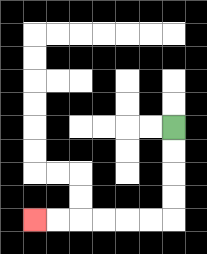{'start': '[7, 5]', 'end': '[1, 9]', 'path_directions': 'D,D,D,D,L,L,L,L,L,L', 'path_coordinates': '[[7, 5], [7, 6], [7, 7], [7, 8], [7, 9], [6, 9], [5, 9], [4, 9], [3, 9], [2, 9], [1, 9]]'}